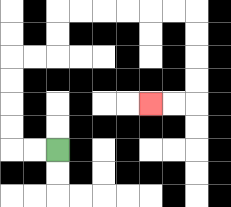{'start': '[2, 6]', 'end': '[6, 4]', 'path_directions': 'L,L,U,U,U,U,R,R,U,U,R,R,R,R,R,R,D,D,D,D,L,L', 'path_coordinates': '[[2, 6], [1, 6], [0, 6], [0, 5], [0, 4], [0, 3], [0, 2], [1, 2], [2, 2], [2, 1], [2, 0], [3, 0], [4, 0], [5, 0], [6, 0], [7, 0], [8, 0], [8, 1], [8, 2], [8, 3], [8, 4], [7, 4], [6, 4]]'}